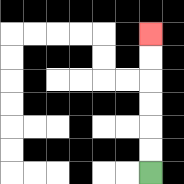{'start': '[6, 7]', 'end': '[6, 1]', 'path_directions': 'U,U,U,U,U,U', 'path_coordinates': '[[6, 7], [6, 6], [6, 5], [6, 4], [6, 3], [6, 2], [6, 1]]'}